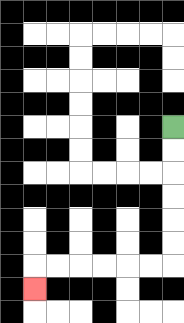{'start': '[7, 5]', 'end': '[1, 12]', 'path_directions': 'D,D,D,D,D,D,L,L,L,L,L,L,D', 'path_coordinates': '[[7, 5], [7, 6], [7, 7], [7, 8], [7, 9], [7, 10], [7, 11], [6, 11], [5, 11], [4, 11], [3, 11], [2, 11], [1, 11], [1, 12]]'}